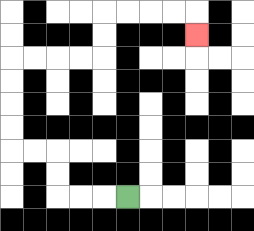{'start': '[5, 8]', 'end': '[8, 1]', 'path_directions': 'L,L,L,U,U,L,L,U,U,U,U,R,R,R,R,U,U,R,R,R,R,D', 'path_coordinates': '[[5, 8], [4, 8], [3, 8], [2, 8], [2, 7], [2, 6], [1, 6], [0, 6], [0, 5], [0, 4], [0, 3], [0, 2], [1, 2], [2, 2], [3, 2], [4, 2], [4, 1], [4, 0], [5, 0], [6, 0], [7, 0], [8, 0], [8, 1]]'}